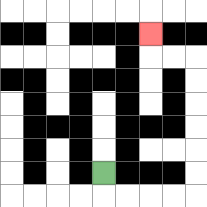{'start': '[4, 7]', 'end': '[6, 1]', 'path_directions': 'D,R,R,R,R,U,U,U,U,U,U,L,L,U', 'path_coordinates': '[[4, 7], [4, 8], [5, 8], [6, 8], [7, 8], [8, 8], [8, 7], [8, 6], [8, 5], [8, 4], [8, 3], [8, 2], [7, 2], [6, 2], [6, 1]]'}